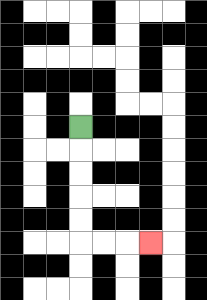{'start': '[3, 5]', 'end': '[6, 10]', 'path_directions': 'D,D,D,D,D,R,R,R', 'path_coordinates': '[[3, 5], [3, 6], [3, 7], [3, 8], [3, 9], [3, 10], [4, 10], [5, 10], [6, 10]]'}